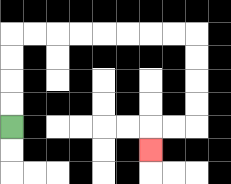{'start': '[0, 5]', 'end': '[6, 6]', 'path_directions': 'U,U,U,U,R,R,R,R,R,R,R,R,D,D,D,D,L,L,D', 'path_coordinates': '[[0, 5], [0, 4], [0, 3], [0, 2], [0, 1], [1, 1], [2, 1], [3, 1], [4, 1], [5, 1], [6, 1], [7, 1], [8, 1], [8, 2], [8, 3], [8, 4], [8, 5], [7, 5], [6, 5], [6, 6]]'}